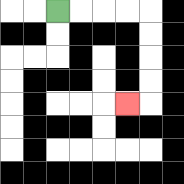{'start': '[2, 0]', 'end': '[5, 4]', 'path_directions': 'R,R,R,R,D,D,D,D,L', 'path_coordinates': '[[2, 0], [3, 0], [4, 0], [5, 0], [6, 0], [6, 1], [6, 2], [6, 3], [6, 4], [5, 4]]'}